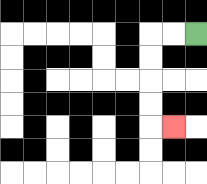{'start': '[8, 1]', 'end': '[7, 5]', 'path_directions': 'L,L,D,D,D,D,R', 'path_coordinates': '[[8, 1], [7, 1], [6, 1], [6, 2], [6, 3], [6, 4], [6, 5], [7, 5]]'}